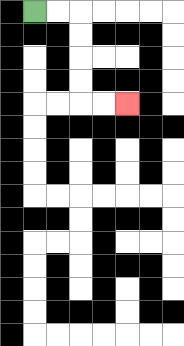{'start': '[1, 0]', 'end': '[5, 4]', 'path_directions': 'R,R,D,D,D,D,R,R', 'path_coordinates': '[[1, 0], [2, 0], [3, 0], [3, 1], [3, 2], [3, 3], [3, 4], [4, 4], [5, 4]]'}